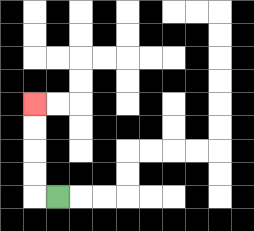{'start': '[2, 8]', 'end': '[1, 4]', 'path_directions': 'L,U,U,U,U', 'path_coordinates': '[[2, 8], [1, 8], [1, 7], [1, 6], [1, 5], [1, 4]]'}